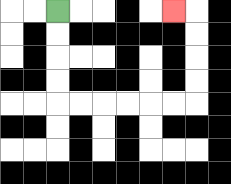{'start': '[2, 0]', 'end': '[7, 0]', 'path_directions': 'D,D,D,D,R,R,R,R,R,R,U,U,U,U,L', 'path_coordinates': '[[2, 0], [2, 1], [2, 2], [2, 3], [2, 4], [3, 4], [4, 4], [5, 4], [6, 4], [7, 4], [8, 4], [8, 3], [8, 2], [8, 1], [8, 0], [7, 0]]'}